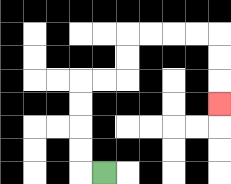{'start': '[4, 7]', 'end': '[9, 4]', 'path_directions': 'L,U,U,U,U,R,R,U,U,R,R,R,R,D,D,D', 'path_coordinates': '[[4, 7], [3, 7], [3, 6], [3, 5], [3, 4], [3, 3], [4, 3], [5, 3], [5, 2], [5, 1], [6, 1], [7, 1], [8, 1], [9, 1], [9, 2], [9, 3], [9, 4]]'}